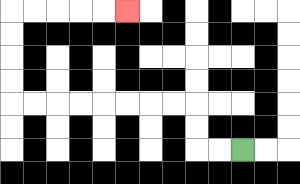{'start': '[10, 6]', 'end': '[5, 0]', 'path_directions': 'L,L,U,U,L,L,L,L,L,L,L,L,U,U,U,U,R,R,R,R,R', 'path_coordinates': '[[10, 6], [9, 6], [8, 6], [8, 5], [8, 4], [7, 4], [6, 4], [5, 4], [4, 4], [3, 4], [2, 4], [1, 4], [0, 4], [0, 3], [0, 2], [0, 1], [0, 0], [1, 0], [2, 0], [3, 0], [4, 0], [5, 0]]'}